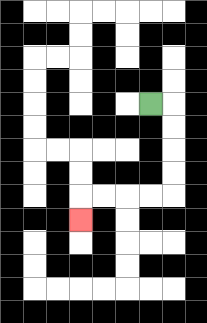{'start': '[6, 4]', 'end': '[3, 9]', 'path_directions': 'R,D,D,D,D,L,L,L,L,D', 'path_coordinates': '[[6, 4], [7, 4], [7, 5], [7, 6], [7, 7], [7, 8], [6, 8], [5, 8], [4, 8], [3, 8], [3, 9]]'}